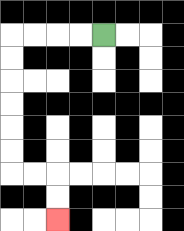{'start': '[4, 1]', 'end': '[2, 9]', 'path_directions': 'L,L,L,L,D,D,D,D,D,D,R,R,D,D', 'path_coordinates': '[[4, 1], [3, 1], [2, 1], [1, 1], [0, 1], [0, 2], [0, 3], [0, 4], [0, 5], [0, 6], [0, 7], [1, 7], [2, 7], [2, 8], [2, 9]]'}